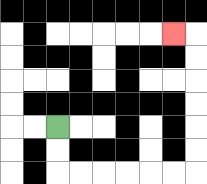{'start': '[2, 5]', 'end': '[7, 1]', 'path_directions': 'D,D,R,R,R,R,R,R,U,U,U,U,U,U,L', 'path_coordinates': '[[2, 5], [2, 6], [2, 7], [3, 7], [4, 7], [5, 7], [6, 7], [7, 7], [8, 7], [8, 6], [8, 5], [8, 4], [8, 3], [8, 2], [8, 1], [7, 1]]'}